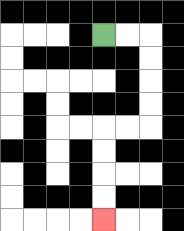{'start': '[4, 1]', 'end': '[4, 9]', 'path_directions': 'R,R,D,D,D,D,L,L,D,D,D,D', 'path_coordinates': '[[4, 1], [5, 1], [6, 1], [6, 2], [6, 3], [6, 4], [6, 5], [5, 5], [4, 5], [4, 6], [4, 7], [4, 8], [4, 9]]'}